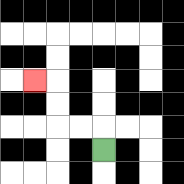{'start': '[4, 6]', 'end': '[1, 3]', 'path_directions': 'U,L,L,U,U,L', 'path_coordinates': '[[4, 6], [4, 5], [3, 5], [2, 5], [2, 4], [2, 3], [1, 3]]'}